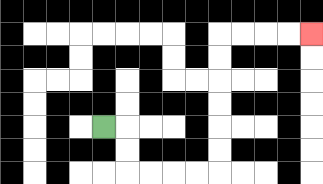{'start': '[4, 5]', 'end': '[13, 1]', 'path_directions': 'R,D,D,R,R,R,R,U,U,U,U,U,U,R,R,R,R', 'path_coordinates': '[[4, 5], [5, 5], [5, 6], [5, 7], [6, 7], [7, 7], [8, 7], [9, 7], [9, 6], [9, 5], [9, 4], [9, 3], [9, 2], [9, 1], [10, 1], [11, 1], [12, 1], [13, 1]]'}